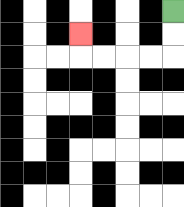{'start': '[7, 0]', 'end': '[3, 1]', 'path_directions': 'D,D,L,L,L,L,U', 'path_coordinates': '[[7, 0], [7, 1], [7, 2], [6, 2], [5, 2], [4, 2], [3, 2], [3, 1]]'}